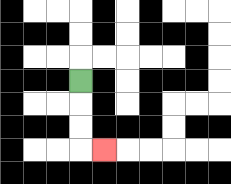{'start': '[3, 3]', 'end': '[4, 6]', 'path_directions': 'D,D,D,R', 'path_coordinates': '[[3, 3], [3, 4], [3, 5], [3, 6], [4, 6]]'}